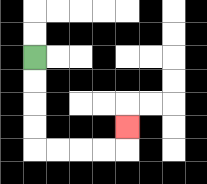{'start': '[1, 2]', 'end': '[5, 5]', 'path_directions': 'D,D,D,D,R,R,R,R,U', 'path_coordinates': '[[1, 2], [1, 3], [1, 4], [1, 5], [1, 6], [2, 6], [3, 6], [4, 6], [5, 6], [5, 5]]'}